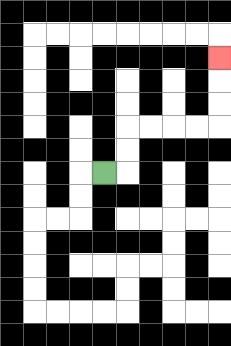{'start': '[4, 7]', 'end': '[9, 2]', 'path_directions': 'R,U,U,R,R,R,R,U,U,U', 'path_coordinates': '[[4, 7], [5, 7], [5, 6], [5, 5], [6, 5], [7, 5], [8, 5], [9, 5], [9, 4], [9, 3], [9, 2]]'}